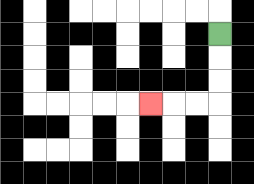{'start': '[9, 1]', 'end': '[6, 4]', 'path_directions': 'D,D,D,L,L,L', 'path_coordinates': '[[9, 1], [9, 2], [9, 3], [9, 4], [8, 4], [7, 4], [6, 4]]'}